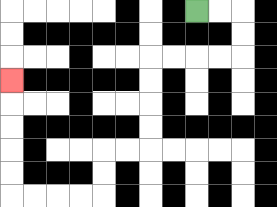{'start': '[8, 0]', 'end': '[0, 3]', 'path_directions': 'R,R,D,D,L,L,L,L,D,D,D,D,L,L,D,D,L,L,L,L,U,U,U,U,U', 'path_coordinates': '[[8, 0], [9, 0], [10, 0], [10, 1], [10, 2], [9, 2], [8, 2], [7, 2], [6, 2], [6, 3], [6, 4], [6, 5], [6, 6], [5, 6], [4, 6], [4, 7], [4, 8], [3, 8], [2, 8], [1, 8], [0, 8], [0, 7], [0, 6], [0, 5], [0, 4], [0, 3]]'}